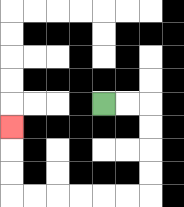{'start': '[4, 4]', 'end': '[0, 5]', 'path_directions': 'R,R,D,D,D,D,L,L,L,L,L,L,U,U,U', 'path_coordinates': '[[4, 4], [5, 4], [6, 4], [6, 5], [6, 6], [6, 7], [6, 8], [5, 8], [4, 8], [3, 8], [2, 8], [1, 8], [0, 8], [0, 7], [0, 6], [0, 5]]'}